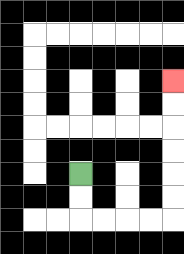{'start': '[3, 7]', 'end': '[7, 3]', 'path_directions': 'D,D,R,R,R,R,U,U,U,U,U,U', 'path_coordinates': '[[3, 7], [3, 8], [3, 9], [4, 9], [5, 9], [6, 9], [7, 9], [7, 8], [7, 7], [7, 6], [7, 5], [7, 4], [7, 3]]'}